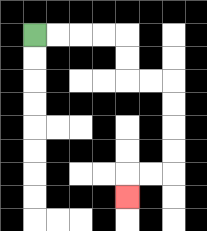{'start': '[1, 1]', 'end': '[5, 8]', 'path_directions': 'R,R,R,R,D,D,R,R,D,D,D,D,L,L,D', 'path_coordinates': '[[1, 1], [2, 1], [3, 1], [4, 1], [5, 1], [5, 2], [5, 3], [6, 3], [7, 3], [7, 4], [7, 5], [7, 6], [7, 7], [6, 7], [5, 7], [5, 8]]'}